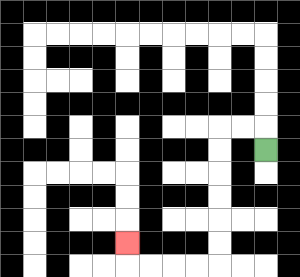{'start': '[11, 6]', 'end': '[5, 10]', 'path_directions': 'U,L,L,D,D,D,D,D,D,L,L,L,L,U', 'path_coordinates': '[[11, 6], [11, 5], [10, 5], [9, 5], [9, 6], [9, 7], [9, 8], [9, 9], [9, 10], [9, 11], [8, 11], [7, 11], [6, 11], [5, 11], [5, 10]]'}